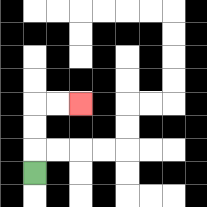{'start': '[1, 7]', 'end': '[3, 4]', 'path_directions': 'U,U,U,R,R', 'path_coordinates': '[[1, 7], [1, 6], [1, 5], [1, 4], [2, 4], [3, 4]]'}